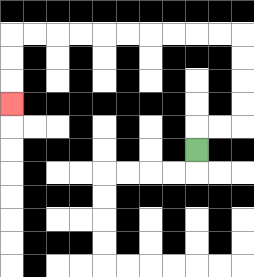{'start': '[8, 6]', 'end': '[0, 4]', 'path_directions': 'U,R,R,U,U,U,U,L,L,L,L,L,L,L,L,L,L,D,D,D', 'path_coordinates': '[[8, 6], [8, 5], [9, 5], [10, 5], [10, 4], [10, 3], [10, 2], [10, 1], [9, 1], [8, 1], [7, 1], [6, 1], [5, 1], [4, 1], [3, 1], [2, 1], [1, 1], [0, 1], [0, 2], [0, 3], [0, 4]]'}